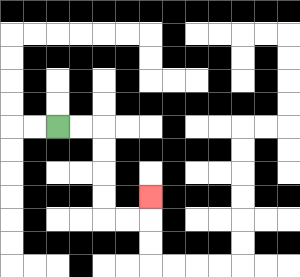{'start': '[2, 5]', 'end': '[6, 8]', 'path_directions': 'R,R,D,D,D,D,R,R,U', 'path_coordinates': '[[2, 5], [3, 5], [4, 5], [4, 6], [4, 7], [4, 8], [4, 9], [5, 9], [6, 9], [6, 8]]'}